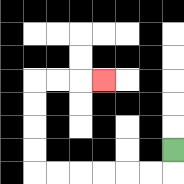{'start': '[7, 6]', 'end': '[4, 3]', 'path_directions': 'D,L,L,L,L,L,L,U,U,U,U,R,R,R', 'path_coordinates': '[[7, 6], [7, 7], [6, 7], [5, 7], [4, 7], [3, 7], [2, 7], [1, 7], [1, 6], [1, 5], [1, 4], [1, 3], [2, 3], [3, 3], [4, 3]]'}